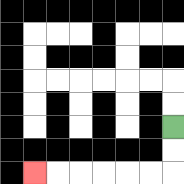{'start': '[7, 5]', 'end': '[1, 7]', 'path_directions': 'D,D,L,L,L,L,L,L', 'path_coordinates': '[[7, 5], [7, 6], [7, 7], [6, 7], [5, 7], [4, 7], [3, 7], [2, 7], [1, 7]]'}